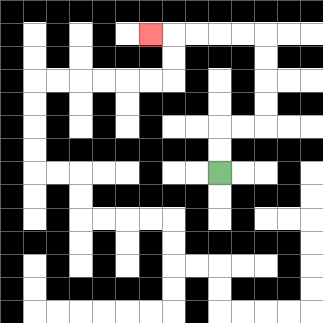{'start': '[9, 7]', 'end': '[6, 1]', 'path_directions': 'U,U,R,R,U,U,U,U,L,L,L,L,L', 'path_coordinates': '[[9, 7], [9, 6], [9, 5], [10, 5], [11, 5], [11, 4], [11, 3], [11, 2], [11, 1], [10, 1], [9, 1], [8, 1], [7, 1], [6, 1]]'}